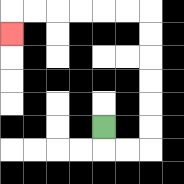{'start': '[4, 5]', 'end': '[0, 1]', 'path_directions': 'D,R,R,U,U,U,U,U,U,L,L,L,L,L,L,D', 'path_coordinates': '[[4, 5], [4, 6], [5, 6], [6, 6], [6, 5], [6, 4], [6, 3], [6, 2], [6, 1], [6, 0], [5, 0], [4, 0], [3, 0], [2, 0], [1, 0], [0, 0], [0, 1]]'}